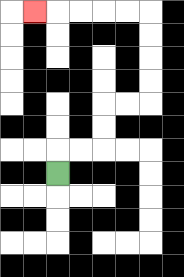{'start': '[2, 7]', 'end': '[1, 0]', 'path_directions': 'U,R,R,U,U,R,R,U,U,U,U,L,L,L,L,L', 'path_coordinates': '[[2, 7], [2, 6], [3, 6], [4, 6], [4, 5], [4, 4], [5, 4], [6, 4], [6, 3], [6, 2], [6, 1], [6, 0], [5, 0], [4, 0], [3, 0], [2, 0], [1, 0]]'}